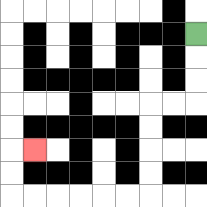{'start': '[8, 1]', 'end': '[1, 6]', 'path_directions': 'D,D,D,L,L,D,D,D,D,L,L,L,L,L,L,U,U,R', 'path_coordinates': '[[8, 1], [8, 2], [8, 3], [8, 4], [7, 4], [6, 4], [6, 5], [6, 6], [6, 7], [6, 8], [5, 8], [4, 8], [3, 8], [2, 8], [1, 8], [0, 8], [0, 7], [0, 6], [1, 6]]'}